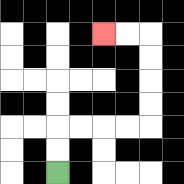{'start': '[2, 7]', 'end': '[4, 1]', 'path_directions': 'U,U,R,R,R,R,U,U,U,U,L,L', 'path_coordinates': '[[2, 7], [2, 6], [2, 5], [3, 5], [4, 5], [5, 5], [6, 5], [6, 4], [6, 3], [6, 2], [6, 1], [5, 1], [4, 1]]'}